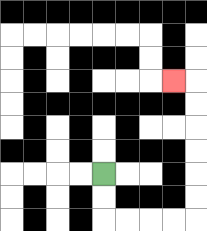{'start': '[4, 7]', 'end': '[7, 3]', 'path_directions': 'D,D,R,R,R,R,U,U,U,U,U,U,L', 'path_coordinates': '[[4, 7], [4, 8], [4, 9], [5, 9], [6, 9], [7, 9], [8, 9], [8, 8], [8, 7], [8, 6], [8, 5], [8, 4], [8, 3], [7, 3]]'}